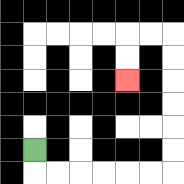{'start': '[1, 6]', 'end': '[5, 3]', 'path_directions': 'D,R,R,R,R,R,R,U,U,U,U,U,U,L,L,D,D', 'path_coordinates': '[[1, 6], [1, 7], [2, 7], [3, 7], [4, 7], [5, 7], [6, 7], [7, 7], [7, 6], [7, 5], [7, 4], [7, 3], [7, 2], [7, 1], [6, 1], [5, 1], [5, 2], [5, 3]]'}